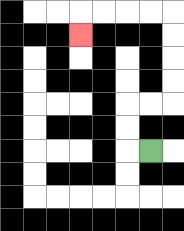{'start': '[6, 6]', 'end': '[3, 1]', 'path_directions': 'L,U,U,R,R,U,U,U,U,L,L,L,L,D', 'path_coordinates': '[[6, 6], [5, 6], [5, 5], [5, 4], [6, 4], [7, 4], [7, 3], [7, 2], [7, 1], [7, 0], [6, 0], [5, 0], [4, 0], [3, 0], [3, 1]]'}